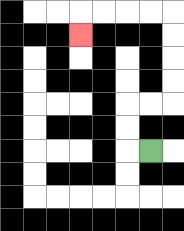{'start': '[6, 6]', 'end': '[3, 1]', 'path_directions': 'L,U,U,R,R,U,U,U,U,L,L,L,L,D', 'path_coordinates': '[[6, 6], [5, 6], [5, 5], [5, 4], [6, 4], [7, 4], [7, 3], [7, 2], [7, 1], [7, 0], [6, 0], [5, 0], [4, 0], [3, 0], [3, 1]]'}